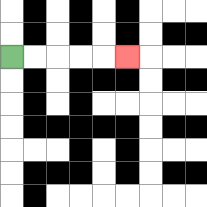{'start': '[0, 2]', 'end': '[5, 2]', 'path_directions': 'R,R,R,R,R', 'path_coordinates': '[[0, 2], [1, 2], [2, 2], [3, 2], [4, 2], [5, 2]]'}